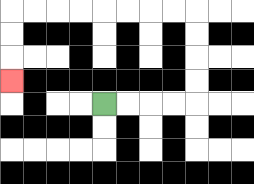{'start': '[4, 4]', 'end': '[0, 3]', 'path_directions': 'R,R,R,R,U,U,U,U,L,L,L,L,L,L,L,L,D,D,D', 'path_coordinates': '[[4, 4], [5, 4], [6, 4], [7, 4], [8, 4], [8, 3], [8, 2], [8, 1], [8, 0], [7, 0], [6, 0], [5, 0], [4, 0], [3, 0], [2, 0], [1, 0], [0, 0], [0, 1], [0, 2], [0, 3]]'}